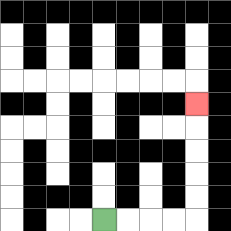{'start': '[4, 9]', 'end': '[8, 4]', 'path_directions': 'R,R,R,R,U,U,U,U,U', 'path_coordinates': '[[4, 9], [5, 9], [6, 9], [7, 9], [8, 9], [8, 8], [8, 7], [8, 6], [8, 5], [8, 4]]'}